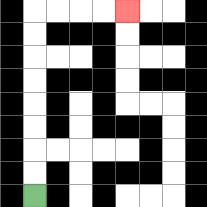{'start': '[1, 8]', 'end': '[5, 0]', 'path_directions': 'U,U,U,U,U,U,U,U,R,R,R,R', 'path_coordinates': '[[1, 8], [1, 7], [1, 6], [1, 5], [1, 4], [1, 3], [1, 2], [1, 1], [1, 0], [2, 0], [3, 0], [4, 0], [5, 0]]'}